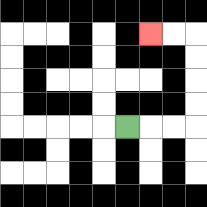{'start': '[5, 5]', 'end': '[6, 1]', 'path_directions': 'R,R,R,U,U,U,U,L,L', 'path_coordinates': '[[5, 5], [6, 5], [7, 5], [8, 5], [8, 4], [8, 3], [8, 2], [8, 1], [7, 1], [6, 1]]'}